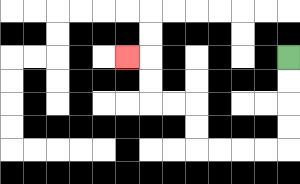{'start': '[12, 2]', 'end': '[5, 2]', 'path_directions': 'D,D,D,D,L,L,L,L,U,U,L,L,U,U,L', 'path_coordinates': '[[12, 2], [12, 3], [12, 4], [12, 5], [12, 6], [11, 6], [10, 6], [9, 6], [8, 6], [8, 5], [8, 4], [7, 4], [6, 4], [6, 3], [6, 2], [5, 2]]'}